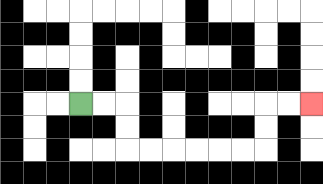{'start': '[3, 4]', 'end': '[13, 4]', 'path_directions': 'R,R,D,D,R,R,R,R,R,R,U,U,R,R', 'path_coordinates': '[[3, 4], [4, 4], [5, 4], [5, 5], [5, 6], [6, 6], [7, 6], [8, 6], [9, 6], [10, 6], [11, 6], [11, 5], [11, 4], [12, 4], [13, 4]]'}